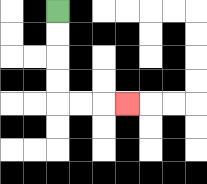{'start': '[2, 0]', 'end': '[5, 4]', 'path_directions': 'D,D,D,D,R,R,R', 'path_coordinates': '[[2, 0], [2, 1], [2, 2], [2, 3], [2, 4], [3, 4], [4, 4], [5, 4]]'}